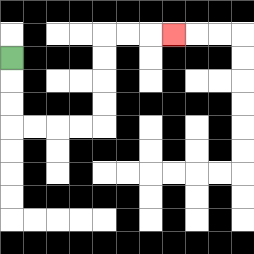{'start': '[0, 2]', 'end': '[7, 1]', 'path_directions': 'D,D,D,R,R,R,R,U,U,U,U,R,R,R', 'path_coordinates': '[[0, 2], [0, 3], [0, 4], [0, 5], [1, 5], [2, 5], [3, 5], [4, 5], [4, 4], [4, 3], [4, 2], [4, 1], [5, 1], [6, 1], [7, 1]]'}